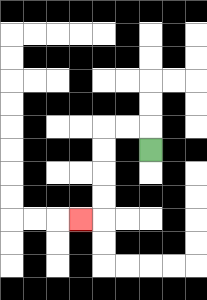{'start': '[6, 6]', 'end': '[3, 9]', 'path_directions': 'U,L,L,D,D,D,D,L', 'path_coordinates': '[[6, 6], [6, 5], [5, 5], [4, 5], [4, 6], [4, 7], [4, 8], [4, 9], [3, 9]]'}